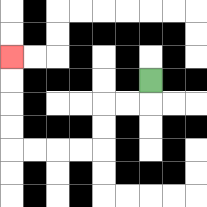{'start': '[6, 3]', 'end': '[0, 2]', 'path_directions': 'D,L,L,D,D,L,L,L,L,U,U,U,U', 'path_coordinates': '[[6, 3], [6, 4], [5, 4], [4, 4], [4, 5], [4, 6], [3, 6], [2, 6], [1, 6], [0, 6], [0, 5], [0, 4], [0, 3], [0, 2]]'}